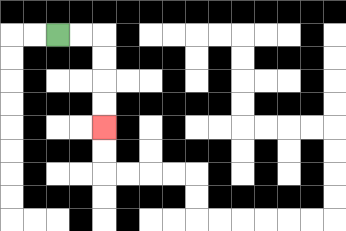{'start': '[2, 1]', 'end': '[4, 5]', 'path_directions': 'R,R,D,D,D,D', 'path_coordinates': '[[2, 1], [3, 1], [4, 1], [4, 2], [4, 3], [4, 4], [4, 5]]'}